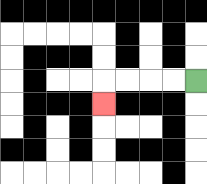{'start': '[8, 3]', 'end': '[4, 4]', 'path_directions': 'L,L,L,L,D', 'path_coordinates': '[[8, 3], [7, 3], [6, 3], [5, 3], [4, 3], [4, 4]]'}